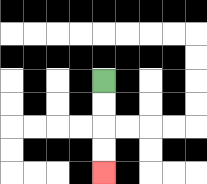{'start': '[4, 3]', 'end': '[4, 7]', 'path_directions': 'D,D,D,D', 'path_coordinates': '[[4, 3], [4, 4], [4, 5], [4, 6], [4, 7]]'}